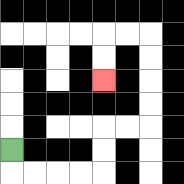{'start': '[0, 6]', 'end': '[4, 3]', 'path_directions': 'D,R,R,R,R,U,U,R,R,U,U,U,U,L,L,D,D', 'path_coordinates': '[[0, 6], [0, 7], [1, 7], [2, 7], [3, 7], [4, 7], [4, 6], [4, 5], [5, 5], [6, 5], [6, 4], [6, 3], [6, 2], [6, 1], [5, 1], [4, 1], [4, 2], [4, 3]]'}